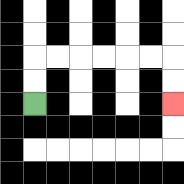{'start': '[1, 4]', 'end': '[7, 4]', 'path_directions': 'U,U,R,R,R,R,R,R,D,D', 'path_coordinates': '[[1, 4], [1, 3], [1, 2], [2, 2], [3, 2], [4, 2], [5, 2], [6, 2], [7, 2], [7, 3], [7, 4]]'}